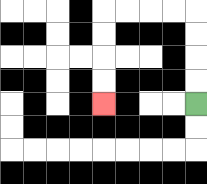{'start': '[8, 4]', 'end': '[4, 4]', 'path_directions': 'U,U,U,U,L,L,L,L,D,D,D,D', 'path_coordinates': '[[8, 4], [8, 3], [8, 2], [8, 1], [8, 0], [7, 0], [6, 0], [5, 0], [4, 0], [4, 1], [4, 2], [4, 3], [4, 4]]'}